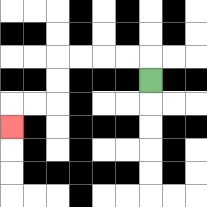{'start': '[6, 3]', 'end': '[0, 5]', 'path_directions': 'U,L,L,L,L,D,D,L,L,D', 'path_coordinates': '[[6, 3], [6, 2], [5, 2], [4, 2], [3, 2], [2, 2], [2, 3], [2, 4], [1, 4], [0, 4], [0, 5]]'}